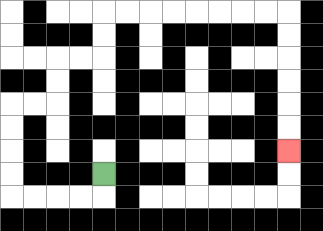{'start': '[4, 7]', 'end': '[12, 6]', 'path_directions': 'D,L,L,L,L,U,U,U,U,R,R,U,U,R,R,U,U,R,R,R,R,R,R,R,R,D,D,D,D,D,D', 'path_coordinates': '[[4, 7], [4, 8], [3, 8], [2, 8], [1, 8], [0, 8], [0, 7], [0, 6], [0, 5], [0, 4], [1, 4], [2, 4], [2, 3], [2, 2], [3, 2], [4, 2], [4, 1], [4, 0], [5, 0], [6, 0], [7, 0], [8, 0], [9, 0], [10, 0], [11, 0], [12, 0], [12, 1], [12, 2], [12, 3], [12, 4], [12, 5], [12, 6]]'}